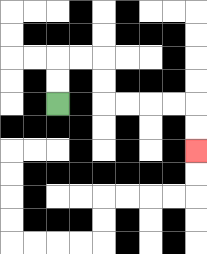{'start': '[2, 4]', 'end': '[8, 6]', 'path_directions': 'U,U,R,R,D,D,R,R,R,R,D,D', 'path_coordinates': '[[2, 4], [2, 3], [2, 2], [3, 2], [4, 2], [4, 3], [4, 4], [5, 4], [6, 4], [7, 4], [8, 4], [8, 5], [8, 6]]'}